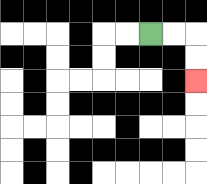{'start': '[6, 1]', 'end': '[8, 3]', 'path_directions': 'R,R,D,D', 'path_coordinates': '[[6, 1], [7, 1], [8, 1], [8, 2], [8, 3]]'}